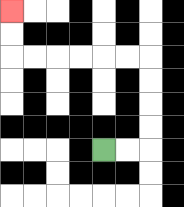{'start': '[4, 6]', 'end': '[0, 0]', 'path_directions': 'R,R,U,U,U,U,L,L,L,L,L,L,U,U', 'path_coordinates': '[[4, 6], [5, 6], [6, 6], [6, 5], [6, 4], [6, 3], [6, 2], [5, 2], [4, 2], [3, 2], [2, 2], [1, 2], [0, 2], [0, 1], [0, 0]]'}